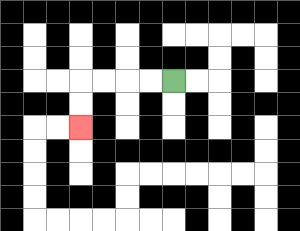{'start': '[7, 3]', 'end': '[3, 5]', 'path_directions': 'L,L,L,L,D,D', 'path_coordinates': '[[7, 3], [6, 3], [5, 3], [4, 3], [3, 3], [3, 4], [3, 5]]'}